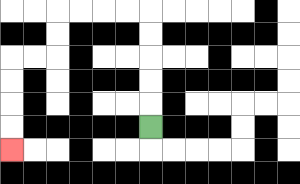{'start': '[6, 5]', 'end': '[0, 6]', 'path_directions': 'U,U,U,U,U,L,L,L,L,D,D,L,L,D,D,D,D', 'path_coordinates': '[[6, 5], [6, 4], [6, 3], [6, 2], [6, 1], [6, 0], [5, 0], [4, 0], [3, 0], [2, 0], [2, 1], [2, 2], [1, 2], [0, 2], [0, 3], [0, 4], [0, 5], [0, 6]]'}